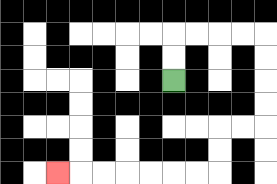{'start': '[7, 3]', 'end': '[2, 7]', 'path_directions': 'U,U,R,R,R,R,D,D,D,D,L,L,D,D,L,L,L,L,L,L,L', 'path_coordinates': '[[7, 3], [7, 2], [7, 1], [8, 1], [9, 1], [10, 1], [11, 1], [11, 2], [11, 3], [11, 4], [11, 5], [10, 5], [9, 5], [9, 6], [9, 7], [8, 7], [7, 7], [6, 7], [5, 7], [4, 7], [3, 7], [2, 7]]'}